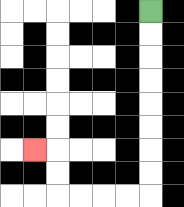{'start': '[6, 0]', 'end': '[1, 6]', 'path_directions': 'D,D,D,D,D,D,D,D,L,L,L,L,U,U,L', 'path_coordinates': '[[6, 0], [6, 1], [6, 2], [6, 3], [6, 4], [6, 5], [6, 6], [6, 7], [6, 8], [5, 8], [4, 8], [3, 8], [2, 8], [2, 7], [2, 6], [1, 6]]'}